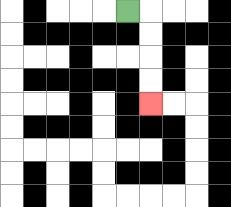{'start': '[5, 0]', 'end': '[6, 4]', 'path_directions': 'R,D,D,D,D', 'path_coordinates': '[[5, 0], [6, 0], [6, 1], [6, 2], [6, 3], [6, 4]]'}